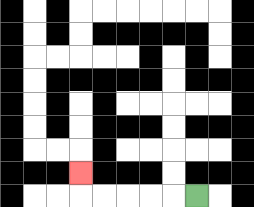{'start': '[8, 8]', 'end': '[3, 7]', 'path_directions': 'L,L,L,L,L,U', 'path_coordinates': '[[8, 8], [7, 8], [6, 8], [5, 8], [4, 8], [3, 8], [3, 7]]'}